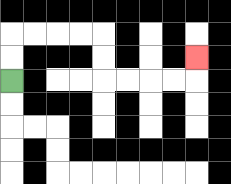{'start': '[0, 3]', 'end': '[8, 2]', 'path_directions': 'U,U,R,R,R,R,D,D,R,R,R,R,U', 'path_coordinates': '[[0, 3], [0, 2], [0, 1], [1, 1], [2, 1], [3, 1], [4, 1], [4, 2], [4, 3], [5, 3], [6, 3], [7, 3], [8, 3], [8, 2]]'}